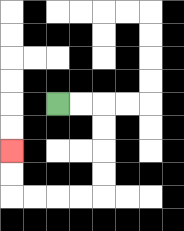{'start': '[2, 4]', 'end': '[0, 6]', 'path_directions': 'R,R,D,D,D,D,L,L,L,L,U,U', 'path_coordinates': '[[2, 4], [3, 4], [4, 4], [4, 5], [4, 6], [4, 7], [4, 8], [3, 8], [2, 8], [1, 8], [0, 8], [0, 7], [0, 6]]'}